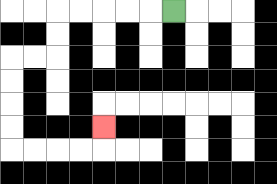{'start': '[7, 0]', 'end': '[4, 5]', 'path_directions': 'L,L,L,L,L,D,D,L,L,D,D,D,D,R,R,R,R,U', 'path_coordinates': '[[7, 0], [6, 0], [5, 0], [4, 0], [3, 0], [2, 0], [2, 1], [2, 2], [1, 2], [0, 2], [0, 3], [0, 4], [0, 5], [0, 6], [1, 6], [2, 6], [3, 6], [4, 6], [4, 5]]'}